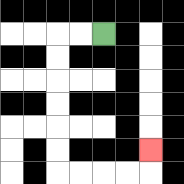{'start': '[4, 1]', 'end': '[6, 6]', 'path_directions': 'L,L,D,D,D,D,D,D,R,R,R,R,U', 'path_coordinates': '[[4, 1], [3, 1], [2, 1], [2, 2], [2, 3], [2, 4], [2, 5], [2, 6], [2, 7], [3, 7], [4, 7], [5, 7], [6, 7], [6, 6]]'}